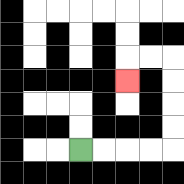{'start': '[3, 6]', 'end': '[5, 3]', 'path_directions': 'R,R,R,R,U,U,U,U,L,L,D', 'path_coordinates': '[[3, 6], [4, 6], [5, 6], [6, 6], [7, 6], [7, 5], [7, 4], [7, 3], [7, 2], [6, 2], [5, 2], [5, 3]]'}